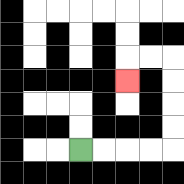{'start': '[3, 6]', 'end': '[5, 3]', 'path_directions': 'R,R,R,R,U,U,U,U,L,L,D', 'path_coordinates': '[[3, 6], [4, 6], [5, 6], [6, 6], [7, 6], [7, 5], [7, 4], [7, 3], [7, 2], [6, 2], [5, 2], [5, 3]]'}